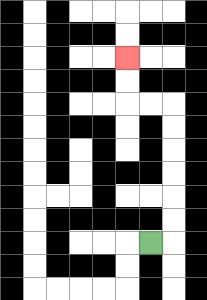{'start': '[6, 10]', 'end': '[5, 2]', 'path_directions': 'R,U,U,U,U,U,U,L,L,U,U', 'path_coordinates': '[[6, 10], [7, 10], [7, 9], [7, 8], [7, 7], [7, 6], [7, 5], [7, 4], [6, 4], [5, 4], [5, 3], [5, 2]]'}